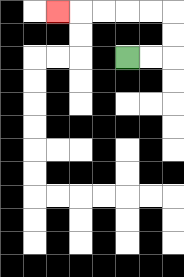{'start': '[5, 2]', 'end': '[2, 0]', 'path_directions': 'R,R,U,U,L,L,L,L,L', 'path_coordinates': '[[5, 2], [6, 2], [7, 2], [7, 1], [7, 0], [6, 0], [5, 0], [4, 0], [3, 0], [2, 0]]'}